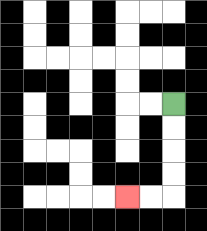{'start': '[7, 4]', 'end': '[5, 8]', 'path_directions': 'D,D,D,D,L,L', 'path_coordinates': '[[7, 4], [7, 5], [7, 6], [7, 7], [7, 8], [6, 8], [5, 8]]'}